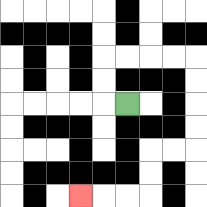{'start': '[5, 4]', 'end': '[3, 8]', 'path_directions': 'L,U,U,R,R,R,R,D,D,D,D,L,L,D,D,L,L,L', 'path_coordinates': '[[5, 4], [4, 4], [4, 3], [4, 2], [5, 2], [6, 2], [7, 2], [8, 2], [8, 3], [8, 4], [8, 5], [8, 6], [7, 6], [6, 6], [6, 7], [6, 8], [5, 8], [4, 8], [3, 8]]'}